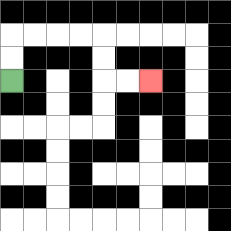{'start': '[0, 3]', 'end': '[6, 3]', 'path_directions': 'U,U,R,R,R,R,D,D,R,R', 'path_coordinates': '[[0, 3], [0, 2], [0, 1], [1, 1], [2, 1], [3, 1], [4, 1], [4, 2], [4, 3], [5, 3], [6, 3]]'}